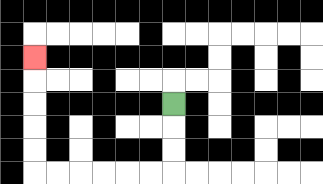{'start': '[7, 4]', 'end': '[1, 2]', 'path_directions': 'D,D,D,L,L,L,L,L,L,U,U,U,U,U', 'path_coordinates': '[[7, 4], [7, 5], [7, 6], [7, 7], [6, 7], [5, 7], [4, 7], [3, 7], [2, 7], [1, 7], [1, 6], [1, 5], [1, 4], [1, 3], [1, 2]]'}